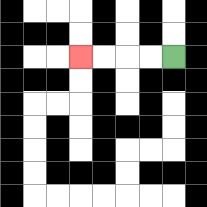{'start': '[7, 2]', 'end': '[3, 2]', 'path_directions': 'L,L,L,L', 'path_coordinates': '[[7, 2], [6, 2], [5, 2], [4, 2], [3, 2]]'}